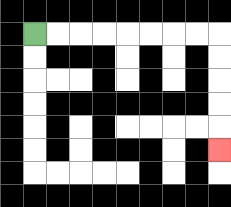{'start': '[1, 1]', 'end': '[9, 6]', 'path_directions': 'R,R,R,R,R,R,R,R,D,D,D,D,D', 'path_coordinates': '[[1, 1], [2, 1], [3, 1], [4, 1], [5, 1], [6, 1], [7, 1], [8, 1], [9, 1], [9, 2], [9, 3], [9, 4], [9, 5], [9, 6]]'}